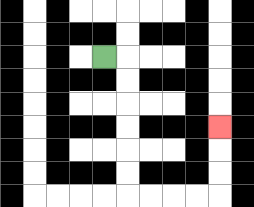{'start': '[4, 2]', 'end': '[9, 5]', 'path_directions': 'R,D,D,D,D,D,D,R,R,R,R,U,U,U', 'path_coordinates': '[[4, 2], [5, 2], [5, 3], [5, 4], [5, 5], [5, 6], [5, 7], [5, 8], [6, 8], [7, 8], [8, 8], [9, 8], [9, 7], [9, 6], [9, 5]]'}